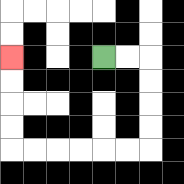{'start': '[4, 2]', 'end': '[0, 2]', 'path_directions': 'R,R,D,D,D,D,L,L,L,L,L,L,U,U,U,U', 'path_coordinates': '[[4, 2], [5, 2], [6, 2], [6, 3], [6, 4], [6, 5], [6, 6], [5, 6], [4, 6], [3, 6], [2, 6], [1, 6], [0, 6], [0, 5], [0, 4], [0, 3], [0, 2]]'}